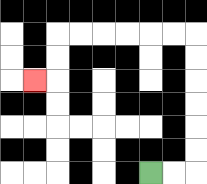{'start': '[6, 7]', 'end': '[1, 3]', 'path_directions': 'R,R,U,U,U,U,U,U,L,L,L,L,L,L,D,D,L', 'path_coordinates': '[[6, 7], [7, 7], [8, 7], [8, 6], [8, 5], [8, 4], [8, 3], [8, 2], [8, 1], [7, 1], [6, 1], [5, 1], [4, 1], [3, 1], [2, 1], [2, 2], [2, 3], [1, 3]]'}